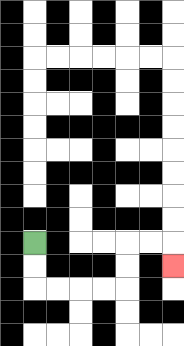{'start': '[1, 10]', 'end': '[7, 11]', 'path_directions': 'D,D,R,R,R,R,U,U,R,R,D', 'path_coordinates': '[[1, 10], [1, 11], [1, 12], [2, 12], [3, 12], [4, 12], [5, 12], [5, 11], [5, 10], [6, 10], [7, 10], [7, 11]]'}